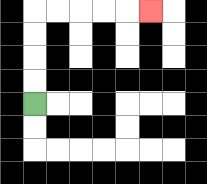{'start': '[1, 4]', 'end': '[6, 0]', 'path_directions': 'U,U,U,U,R,R,R,R,R', 'path_coordinates': '[[1, 4], [1, 3], [1, 2], [1, 1], [1, 0], [2, 0], [3, 0], [4, 0], [5, 0], [6, 0]]'}